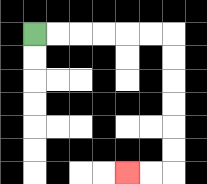{'start': '[1, 1]', 'end': '[5, 7]', 'path_directions': 'R,R,R,R,R,R,D,D,D,D,D,D,L,L', 'path_coordinates': '[[1, 1], [2, 1], [3, 1], [4, 1], [5, 1], [6, 1], [7, 1], [7, 2], [7, 3], [7, 4], [7, 5], [7, 6], [7, 7], [6, 7], [5, 7]]'}